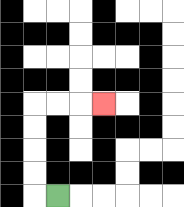{'start': '[2, 8]', 'end': '[4, 4]', 'path_directions': 'L,U,U,U,U,R,R,R', 'path_coordinates': '[[2, 8], [1, 8], [1, 7], [1, 6], [1, 5], [1, 4], [2, 4], [3, 4], [4, 4]]'}